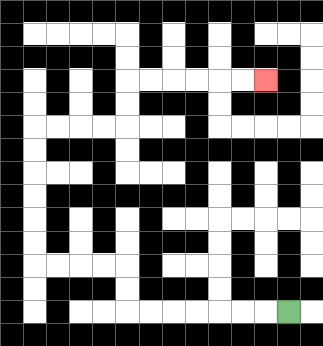{'start': '[12, 13]', 'end': '[11, 3]', 'path_directions': 'L,L,L,L,L,L,L,U,U,L,L,L,L,U,U,U,U,U,U,R,R,R,R,U,U,R,R,R,R,R,R', 'path_coordinates': '[[12, 13], [11, 13], [10, 13], [9, 13], [8, 13], [7, 13], [6, 13], [5, 13], [5, 12], [5, 11], [4, 11], [3, 11], [2, 11], [1, 11], [1, 10], [1, 9], [1, 8], [1, 7], [1, 6], [1, 5], [2, 5], [3, 5], [4, 5], [5, 5], [5, 4], [5, 3], [6, 3], [7, 3], [8, 3], [9, 3], [10, 3], [11, 3]]'}